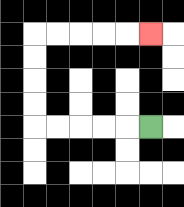{'start': '[6, 5]', 'end': '[6, 1]', 'path_directions': 'L,L,L,L,L,U,U,U,U,R,R,R,R,R', 'path_coordinates': '[[6, 5], [5, 5], [4, 5], [3, 5], [2, 5], [1, 5], [1, 4], [1, 3], [1, 2], [1, 1], [2, 1], [3, 1], [4, 1], [5, 1], [6, 1]]'}